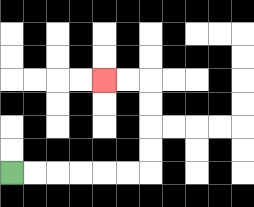{'start': '[0, 7]', 'end': '[4, 3]', 'path_directions': 'R,R,R,R,R,R,U,U,U,U,L,L', 'path_coordinates': '[[0, 7], [1, 7], [2, 7], [3, 7], [4, 7], [5, 7], [6, 7], [6, 6], [6, 5], [6, 4], [6, 3], [5, 3], [4, 3]]'}